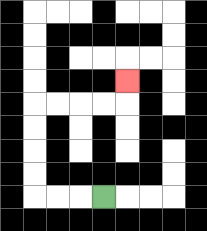{'start': '[4, 8]', 'end': '[5, 3]', 'path_directions': 'L,L,L,U,U,U,U,R,R,R,R,U', 'path_coordinates': '[[4, 8], [3, 8], [2, 8], [1, 8], [1, 7], [1, 6], [1, 5], [1, 4], [2, 4], [3, 4], [4, 4], [5, 4], [5, 3]]'}